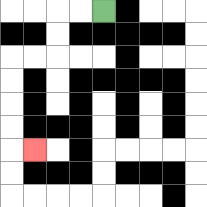{'start': '[4, 0]', 'end': '[1, 6]', 'path_directions': 'L,L,D,D,L,L,D,D,D,D,R', 'path_coordinates': '[[4, 0], [3, 0], [2, 0], [2, 1], [2, 2], [1, 2], [0, 2], [0, 3], [0, 4], [0, 5], [0, 6], [1, 6]]'}